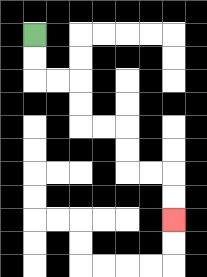{'start': '[1, 1]', 'end': '[7, 9]', 'path_directions': 'D,D,R,R,D,D,R,R,D,D,R,R,D,D', 'path_coordinates': '[[1, 1], [1, 2], [1, 3], [2, 3], [3, 3], [3, 4], [3, 5], [4, 5], [5, 5], [5, 6], [5, 7], [6, 7], [7, 7], [7, 8], [7, 9]]'}